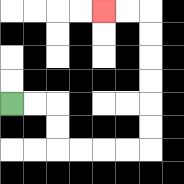{'start': '[0, 4]', 'end': '[4, 0]', 'path_directions': 'R,R,D,D,R,R,R,R,U,U,U,U,U,U,L,L', 'path_coordinates': '[[0, 4], [1, 4], [2, 4], [2, 5], [2, 6], [3, 6], [4, 6], [5, 6], [6, 6], [6, 5], [6, 4], [6, 3], [6, 2], [6, 1], [6, 0], [5, 0], [4, 0]]'}